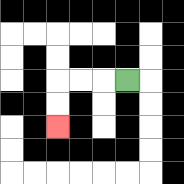{'start': '[5, 3]', 'end': '[2, 5]', 'path_directions': 'L,L,L,D,D', 'path_coordinates': '[[5, 3], [4, 3], [3, 3], [2, 3], [2, 4], [2, 5]]'}